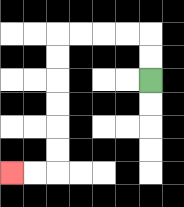{'start': '[6, 3]', 'end': '[0, 7]', 'path_directions': 'U,U,L,L,L,L,D,D,D,D,D,D,L,L', 'path_coordinates': '[[6, 3], [6, 2], [6, 1], [5, 1], [4, 1], [3, 1], [2, 1], [2, 2], [2, 3], [2, 4], [2, 5], [2, 6], [2, 7], [1, 7], [0, 7]]'}